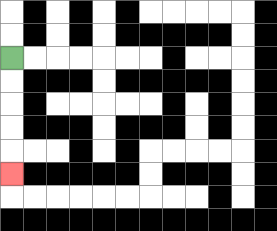{'start': '[0, 2]', 'end': '[0, 7]', 'path_directions': 'D,D,D,D,D', 'path_coordinates': '[[0, 2], [0, 3], [0, 4], [0, 5], [0, 6], [0, 7]]'}